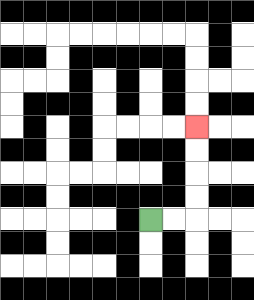{'start': '[6, 9]', 'end': '[8, 5]', 'path_directions': 'R,R,U,U,U,U', 'path_coordinates': '[[6, 9], [7, 9], [8, 9], [8, 8], [8, 7], [8, 6], [8, 5]]'}